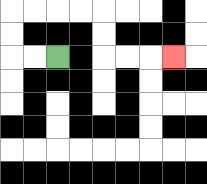{'start': '[2, 2]', 'end': '[7, 2]', 'path_directions': 'L,L,U,U,R,R,R,R,D,D,R,R,R', 'path_coordinates': '[[2, 2], [1, 2], [0, 2], [0, 1], [0, 0], [1, 0], [2, 0], [3, 0], [4, 0], [4, 1], [4, 2], [5, 2], [6, 2], [7, 2]]'}